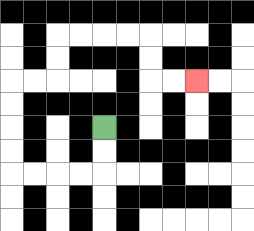{'start': '[4, 5]', 'end': '[8, 3]', 'path_directions': 'D,D,L,L,L,L,U,U,U,U,R,R,U,U,R,R,R,R,D,D,R,R', 'path_coordinates': '[[4, 5], [4, 6], [4, 7], [3, 7], [2, 7], [1, 7], [0, 7], [0, 6], [0, 5], [0, 4], [0, 3], [1, 3], [2, 3], [2, 2], [2, 1], [3, 1], [4, 1], [5, 1], [6, 1], [6, 2], [6, 3], [7, 3], [8, 3]]'}